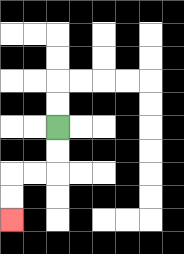{'start': '[2, 5]', 'end': '[0, 9]', 'path_directions': 'D,D,L,L,D,D', 'path_coordinates': '[[2, 5], [2, 6], [2, 7], [1, 7], [0, 7], [0, 8], [0, 9]]'}